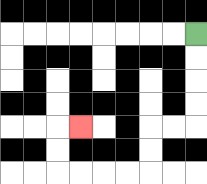{'start': '[8, 1]', 'end': '[3, 5]', 'path_directions': 'D,D,D,D,L,L,D,D,L,L,L,L,U,U,R', 'path_coordinates': '[[8, 1], [8, 2], [8, 3], [8, 4], [8, 5], [7, 5], [6, 5], [6, 6], [6, 7], [5, 7], [4, 7], [3, 7], [2, 7], [2, 6], [2, 5], [3, 5]]'}